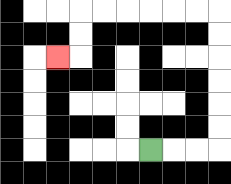{'start': '[6, 6]', 'end': '[2, 2]', 'path_directions': 'R,R,R,U,U,U,U,U,U,L,L,L,L,L,L,D,D,L', 'path_coordinates': '[[6, 6], [7, 6], [8, 6], [9, 6], [9, 5], [9, 4], [9, 3], [9, 2], [9, 1], [9, 0], [8, 0], [7, 0], [6, 0], [5, 0], [4, 0], [3, 0], [3, 1], [3, 2], [2, 2]]'}